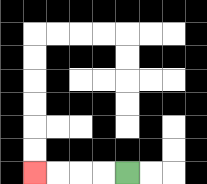{'start': '[5, 7]', 'end': '[1, 7]', 'path_directions': 'L,L,L,L', 'path_coordinates': '[[5, 7], [4, 7], [3, 7], [2, 7], [1, 7]]'}